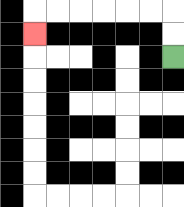{'start': '[7, 2]', 'end': '[1, 1]', 'path_directions': 'U,U,L,L,L,L,L,L,D', 'path_coordinates': '[[7, 2], [7, 1], [7, 0], [6, 0], [5, 0], [4, 0], [3, 0], [2, 0], [1, 0], [1, 1]]'}